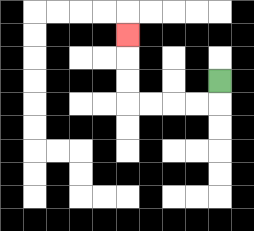{'start': '[9, 3]', 'end': '[5, 1]', 'path_directions': 'D,L,L,L,L,U,U,U', 'path_coordinates': '[[9, 3], [9, 4], [8, 4], [7, 4], [6, 4], [5, 4], [5, 3], [5, 2], [5, 1]]'}